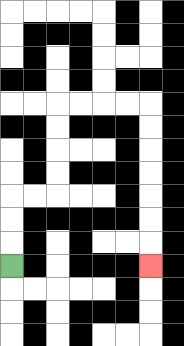{'start': '[0, 11]', 'end': '[6, 11]', 'path_directions': 'U,U,U,R,R,U,U,U,U,R,R,R,R,D,D,D,D,D,D,D', 'path_coordinates': '[[0, 11], [0, 10], [0, 9], [0, 8], [1, 8], [2, 8], [2, 7], [2, 6], [2, 5], [2, 4], [3, 4], [4, 4], [5, 4], [6, 4], [6, 5], [6, 6], [6, 7], [6, 8], [6, 9], [6, 10], [6, 11]]'}